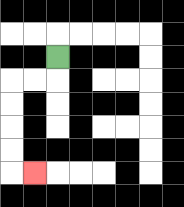{'start': '[2, 2]', 'end': '[1, 7]', 'path_directions': 'D,L,L,D,D,D,D,R', 'path_coordinates': '[[2, 2], [2, 3], [1, 3], [0, 3], [0, 4], [0, 5], [0, 6], [0, 7], [1, 7]]'}